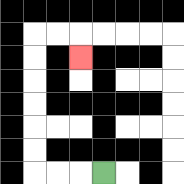{'start': '[4, 7]', 'end': '[3, 2]', 'path_directions': 'L,L,L,U,U,U,U,U,U,R,R,D', 'path_coordinates': '[[4, 7], [3, 7], [2, 7], [1, 7], [1, 6], [1, 5], [1, 4], [1, 3], [1, 2], [1, 1], [2, 1], [3, 1], [3, 2]]'}